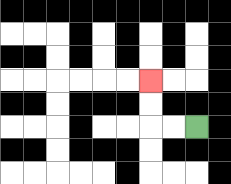{'start': '[8, 5]', 'end': '[6, 3]', 'path_directions': 'L,L,U,U', 'path_coordinates': '[[8, 5], [7, 5], [6, 5], [6, 4], [6, 3]]'}